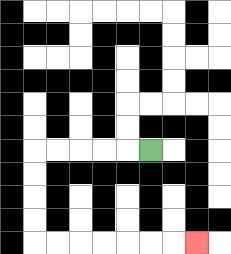{'start': '[6, 6]', 'end': '[8, 10]', 'path_directions': 'L,L,L,L,L,D,D,D,D,R,R,R,R,R,R,R', 'path_coordinates': '[[6, 6], [5, 6], [4, 6], [3, 6], [2, 6], [1, 6], [1, 7], [1, 8], [1, 9], [1, 10], [2, 10], [3, 10], [4, 10], [5, 10], [6, 10], [7, 10], [8, 10]]'}